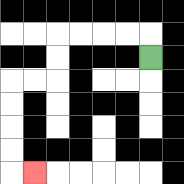{'start': '[6, 2]', 'end': '[1, 7]', 'path_directions': 'U,L,L,L,L,D,D,L,L,D,D,D,D,R', 'path_coordinates': '[[6, 2], [6, 1], [5, 1], [4, 1], [3, 1], [2, 1], [2, 2], [2, 3], [1, 3], [0, 3], [0, 4], [0, 5], [0, 6], [0, 7], [1, 7]]'}